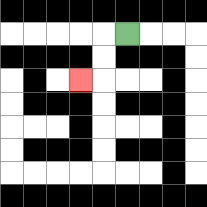{'start': '[5, 1]', 'end': '[3, 3]', 'path_directions': 'L,D,D,L', 'path_coordinates': '[[5, 1], [4, 1], [4, 2], [4, 3], [3, 3]]'}